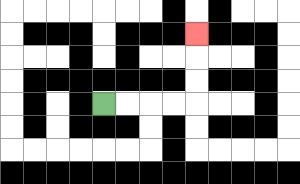{'start': '[4, 4]', 'end': '[8, 1]', 'path_directions': 'R,R,R,R,U,U,U', 'path_coordinates': '[[4, 4], [5, 4], [6, 4], [7, 4], [8, 4], [8, 3], [8, 2], [8, 1]]'}